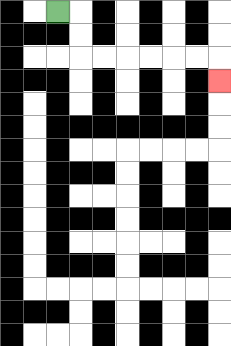{'start': '[2, 0]', 'end': '[9, 3]', 'path_directions': 'R,D,D,R,R,R,R,R,R,D', 'path_coordinates': '[[2, 0], [3, 0], [3, 1], [3, 2], [4, 2], [5, 2], [6, 2], [7, 2], [8, 2], [9, 2], [9, 3]]'}